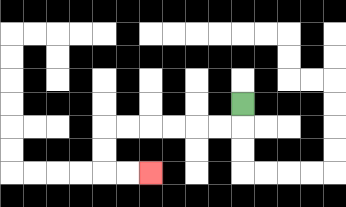{'start': '[10, 4]', 'end': '[6, 7]', 'path_directions': 'D,L,L,L,L,L,L,D,D,R,R', 'path_coordinates': '[[10, 4], [10, 5], [9, 5], [8, 5], [7, 5], [6, 5], [5, 5], [4, 5], [4, 6], [4, 7], [5, 7], [6, 7]]'}